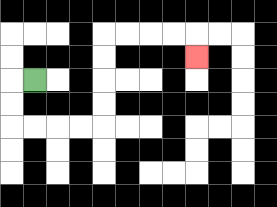{'start': '[1, 3]', 'end': '[8, 2]', 'path_directions': 'L,D,D,R,R,R,R,U,U,U,U,R,R,R,R,D', 'path_coordinates': '[[1, 3], [0, 3], [0, 4], [0, 5], [1, 5], [2, 5], [3, 5], [4, 5], [4, 4], [4, 3], [4, 2], [4, 1], [5, 1], [6, 1], [7, 1], [8, 1], [8, 2]]'}